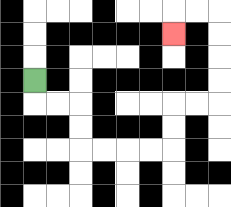{'start': '[1, 3]', 'end': '[7, 1]', 'path_directions': 'D,R,R,D,D,R,R,R,R,U,U,R,R,U,U,U,U,L,L,D', 'path_coordinates': '[[1, 3], [1, 4], [2, 4], [3, 4], [3, 5], [3, 6], [4, 6], [5, 6], [6, 6], [7, 6], [7, 5], [7, 4], [8, 4], [9, 4], [9, 3], [9, 2], [9, 1], [9, 0], [8, 0], [7, 0], [7, 1]]'}